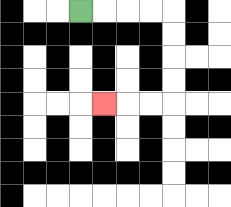{'start': '[3, 0]', 'end': '[4, 4]', 'path_directions': 'R,R,R,R,D,D,D,D,L,L,L', 'path_coordinates': '[[3, 0], [4, 0], [5, 0], [6, 0], [7, 0], [7, 1], [7, 2], [7, 3], [7, 4], [6, 4], [5, 4], [4, 4]]'}